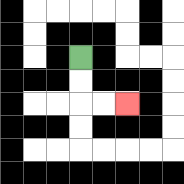{'start': '[3, 2]', 'end': '[5, 4]', 'path_directions': 'D,D,R,R', 'path_coordinates': '[[3, 2], [3, 3], [3, 4], [4, 4], [5, 4]]'}